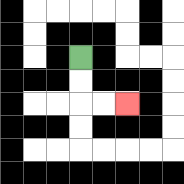{'start': '[3, 2]', 'end': '[5, 4]', 'path_directions': 'D,D,R,R', 'path_coordinates': '[[3, 2], [3, 3], [3, 4], [4, 4], [5, 4]]'}